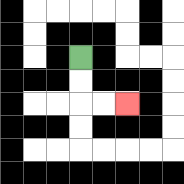{'start': '[3, 2]', 'end': '[5, 4]', 'path_directions': 'D,D,R,R', 'path_coordinates': '[[3, 2], [3, 3], [3, 4], [4, 4], [5, 4]]'}